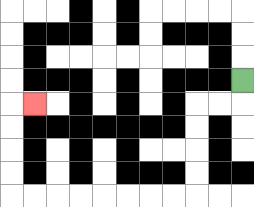{'start': '[10, 3]', 'end': '[1, 4]', 'path_directions': 'D,L,L,D,D,D,D,L,L,L,L,L,L,L,L,U,U,U,U,R', 'path_coordinates': '[[10, 3], [10, 4], [9, 4], [8, 4], [8, 5], [8, 6], [8, 7], [8, 8], [7, 8], [6, 8], [5, 8], [4, 8], [3, 8], [2, 8], [1, 8], [0, 8], [0, 7], [0, 6], [0, 5], [0, 4], [1, 4]]'}